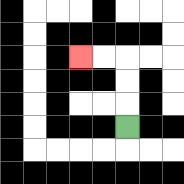{'start': '[5, 5]', 'end': '[3, 2]', 'path_directions': 'U,U,U,L,L', 'path_coordinates': '[[5, 5], [5, 4], [5, 3], [5, 2], [4, 2], [3, 2]]'}